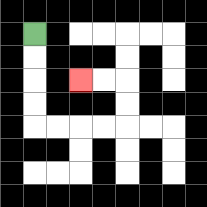{'start': '[1, 1]', 'end': '[3, 3]', 'path_directions': 'D,D,D,D,R,R,R,R,U,U,L,L', 'path_coordinates': '[[1, 1], [1, 2], [1, 3], [1, 4], [1, 5], [2, 5], [3, 5], [4, 5], [5, 5], [5, 4], [5, 3], [4, 3], [3, 3]]'}